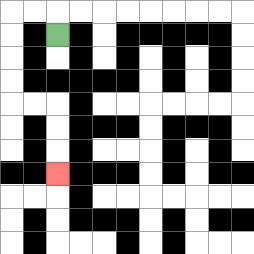{'start': '[2, 1]', 'end': '[2, 7]', 'path_directions': 'U,L,L,D,D,D,D,R,R,D,D,D', 'path_coordinates': '[[2, 1], [2, 0], [1, 0], [0, 0], [0, 1], [0, 2], [0, 3], [0, 4], [1, 4], [2, 4], [2, 5], [2, 6], [2, 7]]'}